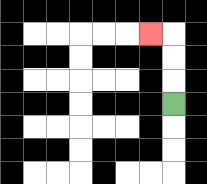{'start': '[7, 4]', 'end': '[6, 1]', 'path_directions': 'U,U,U,L', 'path_coordinates': '[[7, 4], [7, 3], [7, 2], [7, 1], [6, 1]]'}